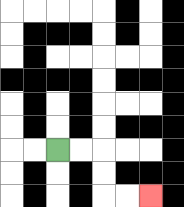{'start': '[2, 6]', 'end': '[6, 8]', 'path_directions': 'R,R,D,D,R,R', 'path_coordinates': '[[2, 6], [3, 6], [4, 6], [4, 7], [4, 8], [5, 8], [6, 8]]'}